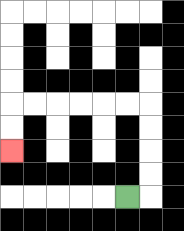{'start': '[5, 8]', 'end': '[0, 6]', 'path_directions': 'R,U,U,U,U,L,L,L,L,L,L,D,D', 'path_coordinates': '[[5, 8], [6, 8], [6, 7], [6, 6], [6, 5], [6, 4], [5, 4], [4, 4], [3, 4], [2, 4], [1, 4], [0, 4], [0, 5], [0, 6]]'}